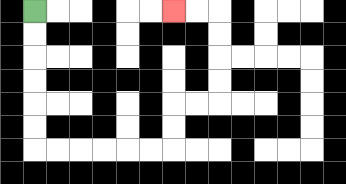{'start': '[1, 0]', 'end': '[7, 0]', 'path_directions': 'D,D,D,D,D,D,R,R,R,R,R,R,U,U,R,R,U,U,U,U,L,L', 'path_coordinates': '[[1, 0], [1, 1], [1, 2], [1, 3], [1, 4], [1, 5], [1, 6], [2, 6], [3, 6], [4, 6], [5, 6], [6, 6], [7, 6], [7, 5], [7, 4], [8, 4], [9, 4], [9, 3], [9, 2], [9, 1], [9, 0], [8, 0], [7, 0]]'}